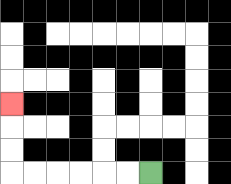{'start': '[6, 7]', 'end': '[0, 4]', 'path_directions': 'L,L,L,L,L,L,U,U,U', 'path_coordinates': '[[6, 7], [5, 7], [4, 7], [3, 7], [2, 7], [1, 7], [0, 7], [0, 6], [0, 5], [0, 4]]'}